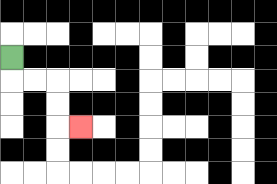{'start': '[0, 2]', 'end': '[3, 5]', 'path_directions': 'D,R,R,D,D,R', 'path_coordinates': '[[0, 2], [0, 3], [1, 3], [2, 3], [2, 4], [2, 5], [3, 5]]'}